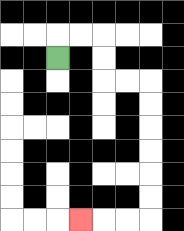{'start': '[2, 2]', 'end': '[3, 9]', 'path_directions': 'U,R,R,D,D,R,R,D,D,D,D,D,D,L,L,L', 'path_coordinates': '[[2, 2], [2, 1], [3, 1], [4, 1], [4, 2], [4, 3], [5, 3], [6, 3], [6, 4], [6, 5], [6, 6], [6, 7], [6, 8], [6, 9], [5, 9], [4, 9], [3, 9]]'}